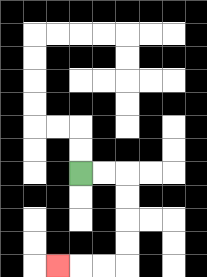{'start': '[3, 7]', 'end': '[2, 11]', 'path_directions': 'R,R,D,D,D,D,L,L,L', 'path_coordinates': '[[3, 7], [4, 7], [5, 7], [5, 8], [5, 9], [5, 10], [5, 11], [4, 11], [3, 11], [2, 11]]'}